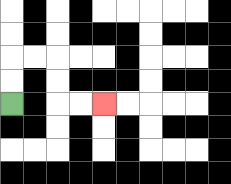{'start': '[0, 4]', 'end': '[4, 4]', 'path_directions': 'U,U,R,R,D,D,R,R', 'path_coordinates': '[[0, 4], [0, 3], [0, 2], [1, 2], [2, 2], [2, 3], [2, 4], [3, 4], [4, 4]]'}